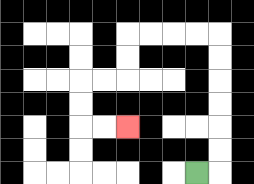{'start': '[8, 7]', 'end': '[5, 5]', 'path_directions': 'R,U,U,U,U,U,U,L,L,L,L,D,D,L,L,D,D,R,R', 'path_coordinates': '[[8, 7], [9, 7], [9, 6], [9, 5], [9, 4], [9, 3], [9, 2], [9, 1], [8, 1], [7, 1], [6, 1], [5, 1], [5, 2], [5, 3], [4, 3], [3, 3], [3, 4], [3, 5], [4, 5], [5, 5]]'}